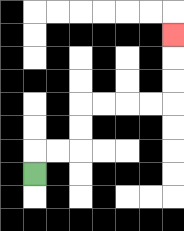{'start': '[1, 7]', 'end': '[7, 1]', 'path_directions': 'U,R,R,U,U,R,R,R,R,U,U,U', 'path_coordinates': '[[1, 7], [1, 6], [2, 6], [3, 6], [3, 5], [3, 4], [4, 4], [5, 4], [6, 4], [7, 4], [7, 3], [7, 2], [7, 1]]'}